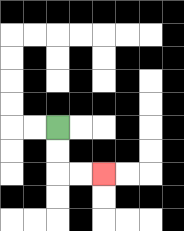{'start': '[2, 5]', 'end': '[4, 7]', 'path_directions': 'D,D,R,R', 'path_coordinates': '[[2, 5], [2, 6], [2, 7], [3, 7], [4, 7]]'}